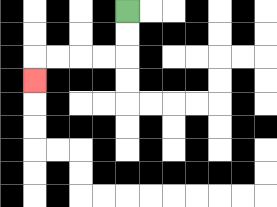{'start': '[5, 0]', 'end': '[1, 3]', 'path_directions': 'D,D,L,L,L,L,D', 'path_coordinates': '[[5, 0], [5, 1], [5, 2], [4, 2], [3, 2], [2, 2], [1, 2], [1, 3]]'}